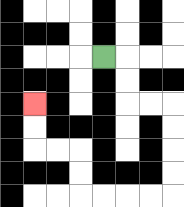{'start': '[4, 2]', 'end': '[1, 4]', 'path_directions': 'R,D,D,R,R,D,D,D,D,L,L,L,L,U,U,L,L,U,U', 'path_coordinates': '[[4, 2], [5, 2], [5, 3], [5, 4], [6, 4], [7, 4], [7, 5], [7, 6], [7, 7], [7, 8], [6, 8], [5, 8], [4, 8], [3, 8], [3, 7], [3, 6], [2, 6], [1, 6], [1, 5], [1, 4]]'}